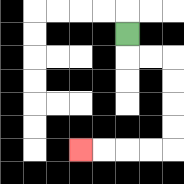{'start': '[5, 1]', 'end': '[3, 6]', 'path_directions': 'D,R,R,D,D,D,D,L,L,L,L', 'path_coordinates': '[[5, 1], [5, 2], [6, 2], [7, 2], [7, 3], [7, 4], [7, 5], [7, 6], [6, 6], [5, 6], [4, 6], [3, 6]]'}